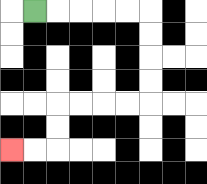{'start': '[1, 0]', 'end': '[0, 6]', 'path_directions': 'R,R,R,R,R,D,D,D,D,L,L,L,L,D,D,L,L', 'path_coordinates': '[[1, 0], [2, 0], [3, 0], [4, 0], [5, 0], [6, 0], [6, 1], [6, 2], [6, 3], [6, 4], [5, 4], [4, 4], [3, 4], [2, 4], [2, 5], [2, 6], [1, 6], [0, 6]]'}